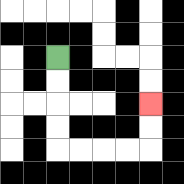{'start': '[2, 2]', 'end': '[6, 4]', 'path_directions': 'D,D,D,D,R,R,R,R,U,U', 'path_coordinates': '[[2, 2], [2, 3], [2, 4], [2, 5], [2, 6], [3, 6], [4, 6], [5, 6], [6, 6], [6, 5], [6, 4]]'}